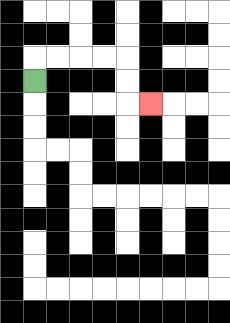{'start': '[1, 3]', 'end': '[6, 4]', 'path_directions': 'U,R,R,R,R,D,D,R', 'path_coordinates': '[[1, 3], [1, 2], [2, 2], [3, 2], [4, 2], [5, 2], [5, 3], [5, 4], [6, 4]]'}